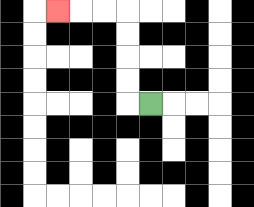{'start': '[6, 4]', 'end': '[2, 0]', 'path_directions': 'L,U,U,U,U,L,L,L', 'path_coordinates': '[[6, 4], [5, 4], [5, 3], [5, 2], [5, 1], [5, 0], [4, 0], [3, 0], [2, 0]]'}